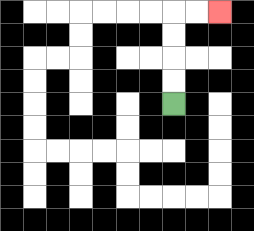{'start': '[7, 4]', 'end': '[9, 0]', 'path_directions': 'U,U,U,U,R,R', 'path_coordinates': '[[7, 4], [7, 3], [7, 2], [7, 1], [7, 0], [8, 0], [9, 0]]'}